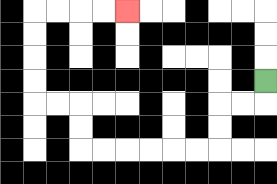{'start': '[11, 3]', 'end': '[5, 0]', 'path_directions': 'D,L,L,D,D,L,L,L,L,L,L,U,U,L,L,U,U,U,U,R,R,R,R', 'path_coordinates': '[[11, 3], [11, 4], [10, 4], [9, 4], [9, 5], [9, 6], [8, 6], [7, 6], [6, 6], [5, 6], [4, 6], [3, 6], [3, 5], [3, 4], [2, 4], [1, 4], [1, 3], [1, 2], [1, 1], [1, 0], [2, 0], [3, 0], [4, 0], [5, 0]]'}